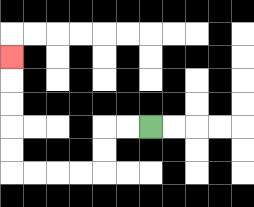{'start': '[6, 5]', 'end': '[0, 2]', 'path_directions': 'L,L,D,D,L,L,L,L,U,U,U,U,U', 'path_coordinates': '[[6, 5], [5, 5], [4, 5], [4, 6], [4, 7], [3, 7], [2, 7], [1, 7], [0, 7], [0, 6], [0, 5], [0, 4], [0, 3], [0, 2]]'}